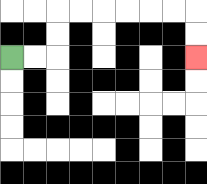{'start': '[0, 2]', 'end': '[8, 2]', 'path_directions': 'R,R,U,U,R,R,R,R,R,R,D,D', 'path_coordinates': '[[0, 2], [1, 2], [2, 2], [2, 1], [2, 0], [3, 0], [4, 0], [5, 0], [6, 0], [7, 0], [8, 0], [8, 1], [8, 2]]'}